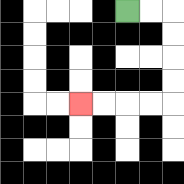{'start': '[5, 0]', 'end': '[3, 4]', 'path_directions': 'R,R,D,D,D,D,L,L,L,L', 'path_coordinates': '[[5, 0], [6, 0], [7, 0], [7, 1], [7, 2], [7, 3], [7, 4], [6, 4], [5, 4], [4, 4], [3, 4]]'}